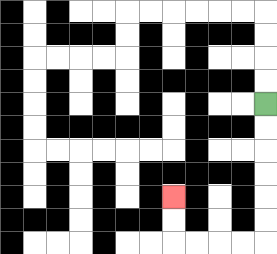{'start': '[11, 4]', 'end': '[7, 8]', 'path_directions': 'D,D,D,D,D,D,L,L,L,L,U,U', 'path_coordinates': '[[11, 4], [11, 5], [11, 6], [11, 7], [11, 8], [11, 9], [11, 10], [10, 10], [9, 10], [8, 10], [7, 10], [7, 9], [7, 8]]'}